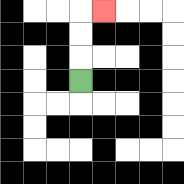{'start': '[3, 3]', 'end': '[4, 0]', 'path_directions': 'U,U,U,R', 'path_coordinates': '[[3, 3], [3, 2], [3, 1], [3, 0], [4, 0]]'}